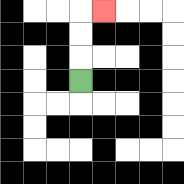{'start': '[3, 3]', 'end': '[4, 0]', 'path_directions': 'U,U,U,R', 'path_coordinates': '[[3, 3], [3, 2], [3, 1], [3, 0], [4, 0]]'}